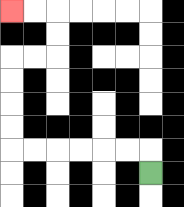{'start': '[6, 7]', 'end': '[0, 0]', 'path_directions': 'U,L,L,L,L,L,L,U,U,U,U,R,R,U,U,L,L', 'path_coordinates': '[[6, 7], [6, 6], [5, 6], [4, 6], [3, 6], [2, 6], [1, 6], [0, 6], [0, 5], [0, 4], [0, 3], [0, 2], [1, 2], [2, 2], [2, 1], [2, 0], [1, 0], [0, 0]]'}